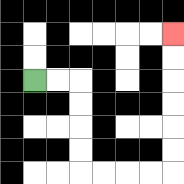{'start': '[1, 3]', 'end': '[7, 1]', 'path_directions': 'R,R,D,D,D,D,R,R,R,R,U,U,U,U,U,U', 'path_coordinates': '[[1, 3], [2, 3], [3, 3], [3, 4], [3, 5], [3, 6], [3, 7], [4, 7], [5, 7], [6, 7], [7, 7], [7, 6], [7, 5], [7, 4], [7, 3], [7, 2], [7, 1]]'}